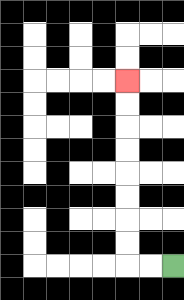{'start': '[7, 11]', 'end': '[5, 3]', 'path_directions': 'L,L,U,U,U,U,U,U,U,U', 'path_coordinates': '[[7, 11], [6, 11], [5, 11], [5, 10], [5, 9], [5, 8], [5, 7], [5, 6], [5, 5], [5, 4], [5, 3]]'}